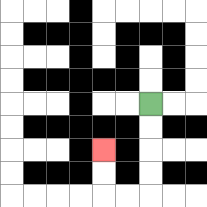{'start': '[6, 4]', 'end': '[4, 6]', 'path_directions': 'D,D,D,D,L,L,U,U', 'path_coordinates': '[[6, 4], [6, 5], [6, 6], [6, 7], [6, 8], [5, 8], [4, 8], [4, 7], [4, 6]]'}